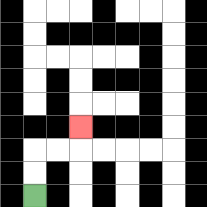{'start': '[1, 8]', 'end': '[3, 5]', 'path_directions': 'U,U,R,R,U', 'path_coordinates': '[[1, 8], [1, 7], [1, 6], [2, 6], [3, 6], [3, 5]]'}